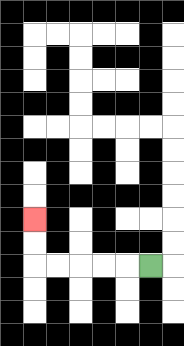{'start': '[6, 11]', 'end': '[1, 9]', 'path_directions': 'L,L,L,L,L,U,U', 'path_coordinates': '[[6, 11], [5, 11], [4, 11], [3, 11], [2, 11], [1, 11], [1, 10], [1, 9]]'}